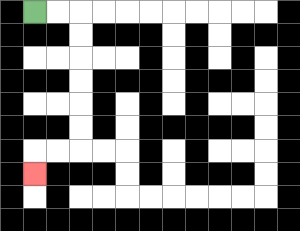{'start': '[1, 0]', 'end': '[1, 7]', 'path_directions': 'R,R,D,D,D,D,D,D,L,L,D', 'path_coordinates': '[[1, 0], [2, 0], [3, 0], [3, 1], [3, 2], [3, 3], [3, 4], [3, 5], [3, 6], [2, 6], [1, 6], [1, 7]]'}